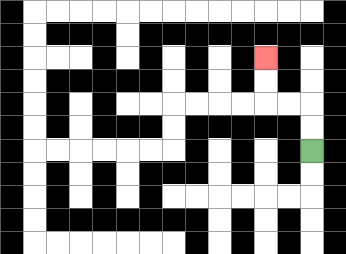{'start': '[13, 6]', 'end': '[11, 2]', 'path_directions': 'U,U,L,L,U,U', 'path_coordinates': '[[13, 6], [13, 5], [13, 4], [12, 4], [11, 4], [11, 3], [11, 2]]'}